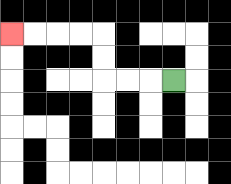{'start': '[7, 3]', 'end': '[0, 1]', 'path_directions': 'L,L,L,U,U,L,L,L,L', 'path_coordinates': '[[7, 3], [6, 3], [5, 3], [4, 3], [4, 2], [4, 1], [3, 1], [2, 1], [1, 1], [0, 1]]'}